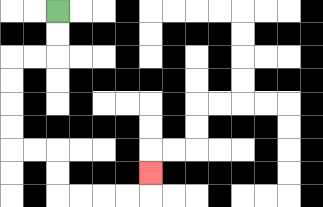{'start': '[2, 0]', 'end': '[6, 7]', 'path_directions': 'D,D,L,L,D,D,D,D,R,R,D,D,R,R,R,R,U', 'path_coordinates': '[[2, 0], [2, 1], [2, 2], [1, 2], [0, 2], [0, 3], [0, 4], [0, 5], [0, 6], [1, 6], [2, 6], [2, 7], [2, 8], [3, 8], [4, 8], [5, 8], [6, 8], [6, 7]]'}